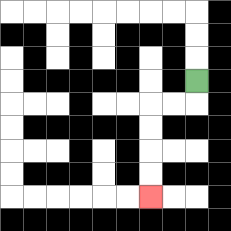{'start': '[8, 3]', 'end': '[6, 8]', 'path_directions': 'D,L,L,D,D,D,D', 'path_coordinates': '[[8, 3], [8, 4], [7, 4], [6, 4], [6, 5], [6, 6], [6, 7], [6, 8]]'}